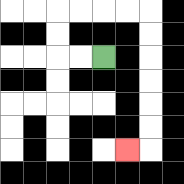{'start': '[4, 2]', 'end': '[5, 6]', 'path_directions': 'L,L,U,U,R,R,R,R,D,D,D,D,D,D,L', 'path_coordinates': '[[4, 2], [3, 2], [2, 2], [2, 1], [2, 0], [3, 0], [4, 0], [5, 0], [6, 0], [6, 1], [6, 2], [6, 3], [6, 4], [6, 5], [6, 6], [5, 6]]'}